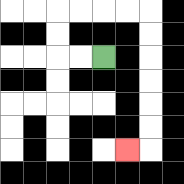{'start': '[4, 2]', 'end': '[5, 6]', 'path_directions': 'L,L,U,U,R,R,R,R,D,D,D,D,D,D,L', 'path_coordinates': '[[4, 2], [3, 2], [2, 2], [2, 1], [2, 0], [3, 0], [4, 0], [5, 0], [6, 0], [6, 1], [6, 2], [6, 3], [6, 4], [6, 5], [6, 6], [5, 6]]'}